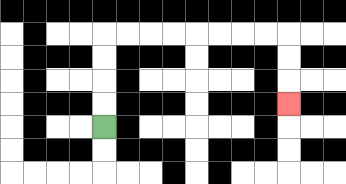{'start': '[4, 5]', 'end': '[12, 4]', 'path_directions': 'U,U,U,U,R,R,R,R,R,R,R,R,D,D,D', 'path_coordinates': '[[4, 5], [4, 4], [4, 3], [4, 2], [4, 1], [5, 1], [6, 1], [7, 1], [8, 1], [9, 1], [10, 1], [11, 1], [12, 1], [12, 2], [12, 3], [12, 4]]'}